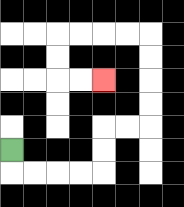{'start': '[0, 6]', 'end': '[4, 3]', 'path_directions': 'D,R,R,R,R,U,U,R,R,U,U,U,U,L,L,L,L,D,D,R,R', 'path_coordinates': '[[0, 6], [0, 7], [1, 7], [2, 7], [3, 7], [4, 7], [4, 6], [4, 5], [5, 5], [6, 5], [6, 4], [6, 3], [6, 2], [6, 1], [5, 1], [4, 1], [3, 1], [2, 1], [2, 2], [2, 3], [3, 3], [4, 3]]'}